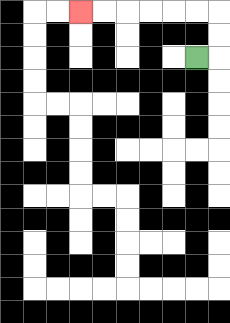{'start': '[8, 2]', 'end': '[3, 0]', 'path_directions': 'R,U,U,L,L,L,L,L,L', 'path_coordinates': '[[8, 2], [9, 2], [9, 1], [9, 0], [8, 0], [7, 0], [6, 0], [5, 0], [4, 0], [3, 0]]'}